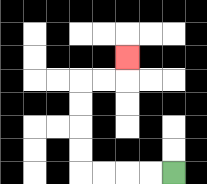{'start': '[7, 7]', 'end': '[5, 2]', 'path_directions': 'L,L,L,L,U,U,U,U,R,R,U', 'path_coordinates': '[[7, 7], [6, 7], [5, 7], [4, 7], [3, 7], [3, 6], [3, 5], [3, 4], [3, 3], [4, 3], [5, 3], [5, 2]]'}